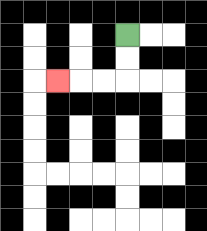{'start': '[5, 1]', 'end': '[2, 3]', 'path_directions': 'D,D,L,L,L', 'path_coordinates': '[[5, 1], [5, 2], [5, 3], [4, 3], [3, 3], [2, 3]]'}